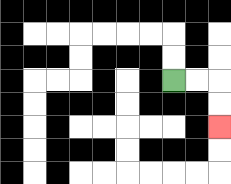{'start': '[7, 3]', 'end': '[9, 5]', 'path_directions': 'R,R,D,D', 'path_coordinates': '[[7, 3], [8, 3], [9, 3], [9, 4], [9, 5]]'}